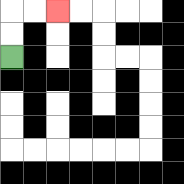{'start': '[0, 2]', 'end': '[2, 0]', 'path_directions': 'U,U,R,R', 'path_coordinates': '[[0, 2], [0, 1], [0, 0], [1, 0], [2, 0]]'}